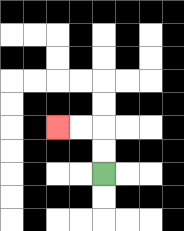{'start': '[4, 7]', 'end': '[2, 5]', 'path_directions': 'U,U,L,L', 'path_coordinates': '[[4, 7], [4, 6], [4, 5], [3, 5], [2, 5]]'}